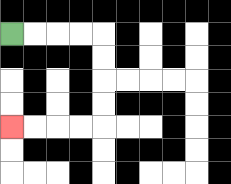{'start': '[0, 1]', 'end': '[0, 5]', 'path_directions': 'R,R,R,R,D,D,D,D,L,L,L,L', 'path_coordinates': '[[0, 1], [1, 1], [2, 1], [3, 1], [4, 1], [4, 2], [4, 3], [4, 4], [4, 5], [3, 5], [2, 5], [1, 5], [0, 5]]'}